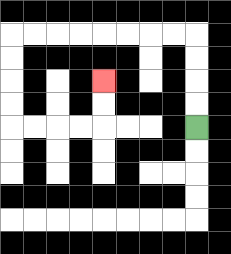{'start': '[8, 5]', 'end': '[4, 3]', 'path_directions': 'U,U,U,U,L,L,L,L,L,L,L,L,D,D,D,D,R,R,R,R,U,U', 'path_coordinates': '[[8, 5], [8, 4], [8, 3], [8, 2], [8, 1], [7, 1], [6, 1], [5, 1], [4, 1], [3, 1], [2, 1], [1, 1], [0, 1], [0, 2], [0, 3], [0, 4], [0, 5], [1, 5], [2, 5], [3, 5], [4, 5], [4, 4], [4, 3]]'}